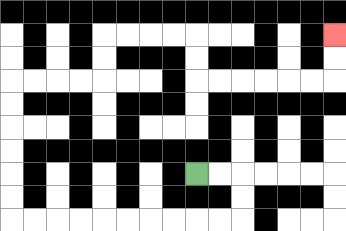{'start': '[8, 7]', 'end': '[14, 1]', 'path_directions': 'R,R,D,D,L,L,L,L,L,L,L,L,L,L,U,U,U,U,U,U,R,R,R,R,U,U,R,R,R,R,D,D,R,R,R,R,R,R,U,U', 'path_coordinates': '[[8, 7], [9, 7], [10, 7], [10, 8], [10, 9], [9, 9], [8, 9], [7, 9], [6, 9], [5, 9], [4, 9], [3, 9], [2, 9], [1, 9], [0, 9], [0, 8], [0, 7], [0, 6], [0, 5], [0, 4], [0, 3], [1, 3], [2, 3], [3, 3], [4, 3], [4, 2], [4, 1], [5, 1], [6, 1], [7, 1], [8, 1], [8, 2], [8, 3], [9, 3], [10, 3], [11, 3], [12, 3], [13, 3], [14, 3], [14, 2], [14, 1]]'}